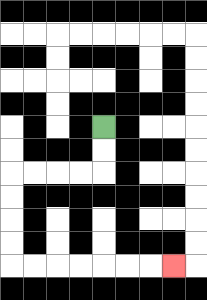{'start': '[4, 5]', 'end': '[7, 11]', 'path_directions': 'D,D,L,L,L,L,D,D,D,D,R,R,R,R,R,R,R', 'path_coordinates': '[[4, 5], [4, 6], [4, 7], [3, 7], [2, 7], [1, 7], [0, 7], [0, 8], [0, 9], [0, 10], [0, 11], [1, 11], [2, 11], [3, 11], [4, 11], [5, 11], [6, 11], [7, 11]]'}